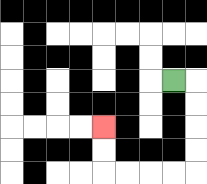{'start': '[7, 3]', 'end': '[4, 5]', 'path_directions': 'R,D,D,D,D,L,L,L,L,U,U', 'path_coordinates': '[[7, 3], [8, 3], [8, 4], [8, 5], [8, 6], [8, 7], [7, 7], [6, 7], [5, 7], [4, 7], [4, 6], [4, 5]]'}